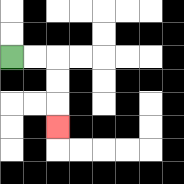{'start': '[0, 2]', 'end': '[2, 5]', 'path_directions': 'R,R,D,D,D', 'path_coordinates': '[[0, 2], [1, 2], [2, 2], [2, 3], [2, 4], [2, 5]]'}